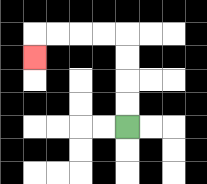{'start': '[5, 5]', 'end': '[1, 2]', 'path_directions': 'U,U,U,U,L,L,L,L,D', 'path_coordinates': '[[5, 5], [5, 4], [5, 3], [5, 2], [5, 1], [4, 1], [3, 1], [2, 1], [1, 1], [1, 2]]'}